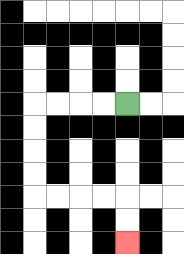{'start': '[5, 4]', 'end': '[5, 10]', 'path_directions': 'L,L,L,L,D,D,D,D,R,R,R,R,D,D', 'path_coordinates': '[[5, 4], [4, 4], [3, 4], [2, 4], [1, 4], [1, 5], [1, 6], [1, 7], [1, 8], [2, 8], [3, 8], [4, 8], [5, 8], [5, 9], [5, 10]]'}